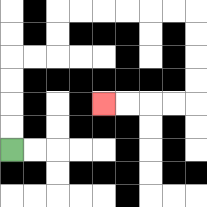{'start': '[0, 6]', 'end': '[4, 4]', 'path_directions': 'U,U,U,U,R,R,U,U,R,R,R,R,R,R,D,D,D,D,L,L,L,L', 'path_coordinates': '[[0, 6], [0, 5], [0, 4], [0, 3], [0, 2], [1, 2], [2, 2], [2, 1], [2, 0], [3, 0], [4, 0], [5, 0], [6, 0], [7, 0], [8, 0], [8, 1], [8, 2], [8, 3], [8, 4], [7, 4], [6, 4], [5, 4], [4, 4]]'}